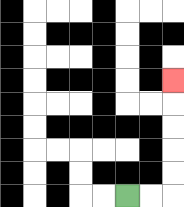{'start': '[5, 8]', 'end': '[7, 3]', 'path_directions': 'R,R,U,U,U,U,U', 'path_coordinates': '[[5, 8], [6, 8], [7, 8], [7, 7], [7, 6], [7, 5], [7, 4], [7, 3]]'}